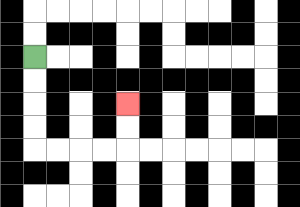{'start': '[1, 2]', 'end': '[5, 4]', 'path_directions': 'D,D,D,D,R,R,R,R,U,U', 'path_coordinates': '[[1, 2], [1, 3], [1, 4], [1, 5], [1, 6], [2, 6], [3, 6], [4, 6], [5, 6], [5, 5], [5, 4]]'}